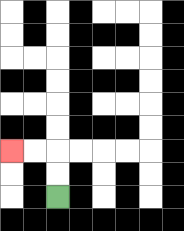{'start': '[2, 8]', 'end': '[0, 6]', 'path_directions': 'U,U,L,L', 'path_coordinates': '[[2, 8], [2, 7], [2, 6], [1, 6], [0, 6]]'}